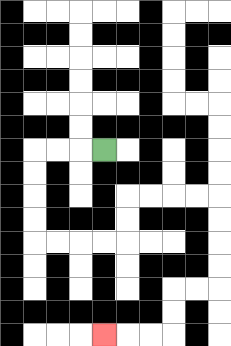{'start': '[4, 6]', 'end': '[4, 14]', 'path_directions': 'L,L,L,D,D,D,D,R,R,R,R,U,U,R,R,R,R,D,D,D,D,L,L,D,D,L,L,L', 'path_coordinates': '[[4, 6], [3, 6], [2, 6], [1, 6], [1, 7], [1, 8], [1, 9], [1, 10], [2, 10], [3, 10], [4, 10], [5, 10], [5, 9], [5, 8], [6, 8], [7, 8], [8, 8], [9, 8], [9, 9], [9, 10], [9, 11], [9, 12], [8, 12], [7, 12], [7, 13], [7, 14], [6, 14], [5, 14], [4, 14]]'}